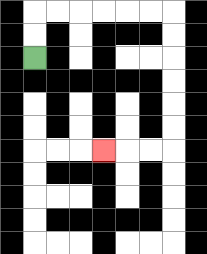{'start': '[1, 2]', 'end': '[4, 6]', 'path_directions': 'U,U,R,R,R,R,R,R,D,D,D,D,D,D,L,L,L', 'path_coordinates': '[[1, 2], [1, 1], [1, 0], [2, 0], [3, 0], [4, 0], [5, 0], [6, 0], [7, 0], [7, 1], [7, 2], [7, 3], [7, 4], [7, 5], [7, 6], [6, 6], [5, 6], [4, 6]]'}